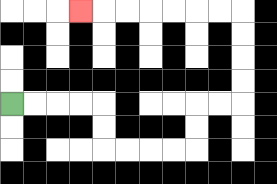{'start': '[0, 4]', 'end': '[3, 0]', 'path_directions': 'R,R,R,R,D,D,R,R,R,R,U,U,R,R,U,U,U,U,L,L,L,L,L,L,L', 'path_coordinates': '[[0, 4], [1, 4], [2, 4], [3, 4], [4, 4], [4, 5], [4, 6], [5, 6], [6, 6], [7, 6], [8, 6], [8, 5], [8, 4], [9, 4], [10, 4], [10, 3], [10, 2], [10, 1], [10, 0], [9, 0], [8, 0], [7, 0], [6, 0], [5, 0], [4, 0], [3, 0]]'}